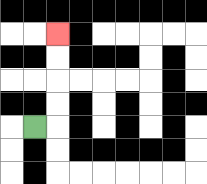{'start': '[1, 5]', 'end': '[2, 1]', 'path_directions': 'R,U,U,U,U', 'path_coordinates': '[[1, 5], [2, 5], [2, 4], [2, 3], [2, 2], [2, 1]]'}